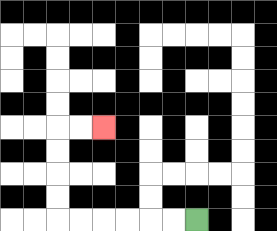{'start': '[8, 9]', 'end': '[4, 5]', 'path_directions': 'L,L,L,L,L,L,U,U,U,U,R,R', 'path_coordinates': '[[8, 9], [7, 9], [6, 9], [5, 9], [4, 9], [3, 9], [2, 9], [2, 8], [2, 7], [2, 6], [2, 5], [3, 5], [4, 5]]'}